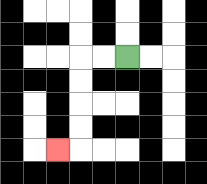{'start': '[5, 2]', 'end': '[2, 6]', 'path_directions': 'L,L,D,D,D,D,L', 'path_coordinates': '[[5, 2], [4, 2], [3, 2], [3, 3], [3, 4], [3, 5], [3, 6], [2, 6]]'}